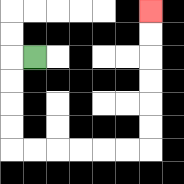{'start': '[1, 2]', 'end': '[6, 0]', 'path_directions': 'L,D,D,D,D,R,R,R,R,R,R,U,U,U,U,U,U', 'path_coordinates': '[[1, 2], [0, 2], [0, 3], [0, 4], [0, 5], [0, 6], [1, 6], [2, 6], [3, 6], [4, 6], [5, 6], [6, 6], [6, 5], [6, 4], [6, 3], [6, 2], [6, 1], [6, 0]]'}